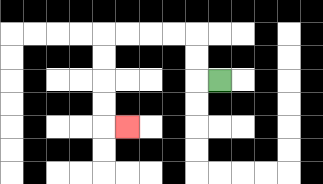{'start': '[9, 3]', 'end': '[5, 5]', 'path_directions': 'L,U,U,L,L,L,L,D,D,D,D,R', 'path_coordinates': '[[9, 3], [8, 3], [8, 2], [8, 1], [7, 1], [6, 1], [5, 1], [4, 1], [4, 2], [4, 3], [4, 4], [4, 5], [5, 5]]'}